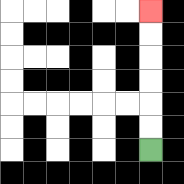{'start': '[6, 6]', 'end': '[6, 0]', 'path_directions': 'U,U,U,U,U,U', 'path_coordinates': '[[6, 6], [6, 5], [6, 4], [6, 3], [6, 2], [6, 1], [6, 0]]'}